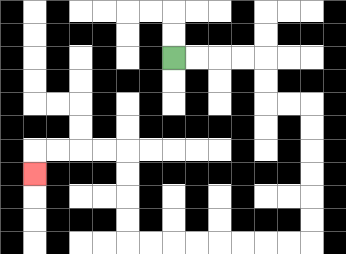{'start': '[7, 2]', 'end': '[1, 7]', 'path_directions': 'R,R,R,R,D,D,R,R,D,D,D,D,D,D,L,L,L,L,L,L,L,L,U,U,U,U,L,L,L,L,D', 'path_coordinates': '[[7, 2], [8, 2], [9, 2], [10, 2], [11, 2], [11, 3], [11, 4], [12, 4], [13, 4], [13, 5], [13, 6], [13, 7], [13, 8], [13, 9], [13, 10], [12, 10], [11, 10], [10, 10], [9, 10], [8, 10], [7, 10], [6, 10], [5, 10], [5, 9], [5, 8], [5, 7], [5, 6], [4, 6], [3, 6], [2, 6], [1, 6], [1, 7]]'}